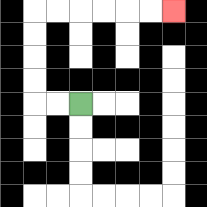{'start': '[3, 4]', 'end': '[7, 0]', 'path_directions': 'L,L,U,U,U,U,R,R,R,R,R,R', 'path_coordinates': '[[3, 4], [2, 4], [1, 4], [1, 3], [1, 2], [1, 1], [1, 0], [2, 0], [3, 0], [4, 0], [5, 0], [6, 0], [7, 0]]'}